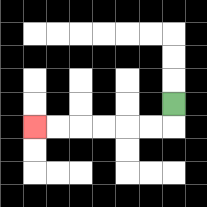{'start': '[7, 4]', 'end': '[1, 5]', 'path_directions': 'D,L,L,L,L,L,L', 'path_coordinates': '[[7, 4], [7, 5], [6, 5], [5, 5], [4, 5], [3, 5], [2, 5], [1, 5]]'}